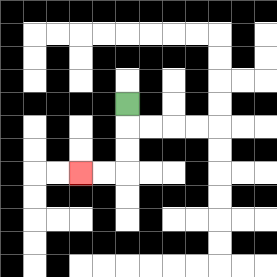{'start': '[5, 4]', 'end': '[3, 7]', 'path_directions': 'D,D,D,L,L', 'path_coordinates': '[[5, 4], [5, 5], [5, 6], [5, 7], [4, 7], [3, 7]]'}